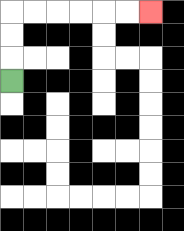{'start': '[0, 3]', 'end': '[6, 0]', 'path_directions': 'U,U,U,R,R,R,R,R,R', 'path_coordinates': '[[0, 3], [0, 2], [0, 1], [0, 0], [1, 0], [2, 0], [3, 0], [4, 0], [5, 0], [6, 0]]'}